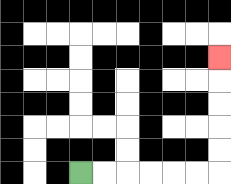{'start': '[3, 7]', 'end': '[9, 2]', 'path_directions': 'R,R,R,R,R,R,U,U,U,U,U', 'path_coordinates': '[[3, 7], [4, 7], [5, 7], [6, 7], [7, 7], [8, 7], [9, 7], [9, 6], [9, 5], [9, 4], [9, 3], [9, 2]]'}